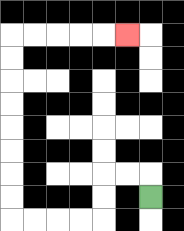{'start': '[6, 8]', 'end': '[5, 1]', 'path_directions': 'U,L,L,D,D,L,L,L,L,U,U,U,U,U,U,U,U,R,R,R,R,R', 'path_coordinates': '[[6, 8], [6, 7], [5, 7], [4, 7], [4, 8], [4, 9], [3, 9], [2, 9], [1, 9], [0, 9], [0, 8], [0, 7], [0, 6], [0, 5], [0, 4], [0, 3], [0, 2], [0, 1], [1, 1], [2, 1], [3, 1], [4, 1], [5, 1]]'}